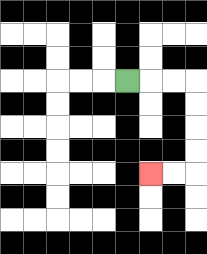{'start': '[5, 3]', 'end': '[6, 7]', 'path_directions': 'R,R,R,D,D,D,D,L,L', 'path_coordinates': '[[5, 3], [6, 3], [7, 3], [8, 3], [8, 4], [8, 5], [8, 6], [8, 7], [7, 7], [6, 7]]'}